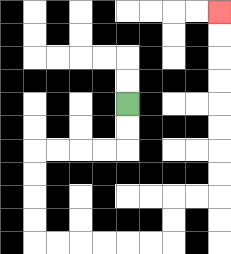{'start': '[5, 4]', 'end': '[9, 0]', 'path_directions': 'D,D,L,L,L,L,D,D,D,D,R,R,R,R,R,R,U,U,R,R,U,U,U,U,U,U,U,U', 'path_coordinates': '[[5, 4], [5, 5], [5, 6], [4, 6], [3, 6], [2, 6], [1, 6], [1, 7], [1, 8], [1, 9], [1, 10], [2, 10], [3, 10], [4, 10], [5, 10], [6, 10], [7, 10], [7, 9], [7, 8], [8, 8], [9, 8], [9, 7], [9, 6], [9, 5], [9, 4], [9, 3], [9, 2], [9, 1], [9, 0]]'}